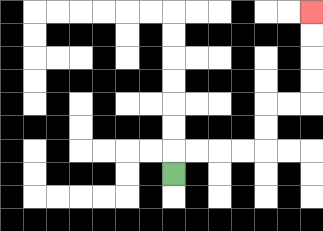{'start': '[7, 7]', 'end': '[13, 0]', 'path_directions': 'U,R,R,R,R,U,U,R,R,U,U,U,U', 'path_coordinates': '[[7, 7], [7, 6], [8, 6], [9, 6], [10, 6], [11, 6], [11, 5], [11, 4], [12, 4], [13, 4], [13, 3], [13, 2], [13, 1], [13, 0]]'}